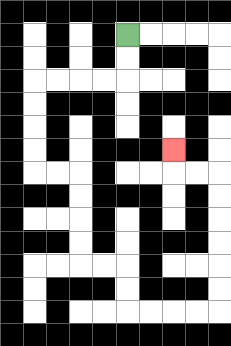{'start': '[5, 1]', 'end': '[7, 6]', 'path_directions': 'D,D,L,L,L,L,D,D,D,D,R,R,D,D,D,D,R,R,D,D,R,R,R,R,U,U,U,U,U,U,L,L,U', 'path_coordinates': '[[5, 1], [5, 2], [5, 3], [4, 3], [3, 3], [2, 3], [1, 3], [1, 4], [1, 5], [1, 6], [1, 7], [2, 7], [3, 7], [3, 8], [3, 9], [3, 10], [3, 11], [4, 11], [5, 11], [5, 12], [5, 13], [6, 13], [7, 13], [8, 13], [9, 13], [9, 12], [9, 11], [9, 10], [9, 9], [9, 8], [9, 7], [8, 7], [7, 7], [7, 6]]'}